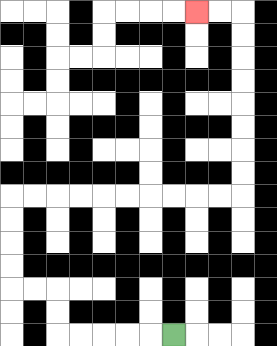{'start': '[7, 14]', 'end': '[8, 0]', 'path_directions': 'L,L,L,L,L,U,U,L,L,U,U,U,U,R,R,R,R,R,R,R,R,R,R,U,U,U,U,U,U,U,U,L,L', 'path_coordinates': '[[7, 14], [6, 14], [5, 14], [4, 14], [3, 14], [2, 14], [2, 13], [2, 12], [1, 12], [0, 12], [0, 11], [0, 10], [0, 9], [0, 8], [1, 8], [2, 8], [3, 8], [4, 8], [5, 8], [6, 8], [7, 8], [8, 8], [9, 8], [10, 8], [10, 7], [10, 6], [10, 5], [10, 4], [10, 3], [10, 2], [10, 1], [10, 0], [9, 0], [8, 0]]'}